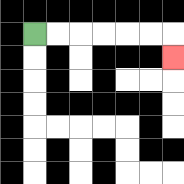{'start': '[1, 1]', 'end': '[7, 2]', 'path_directions': 'R,R,R,R,R,R,D', 'path_coordinates': '[[1, 1], [2, 1], [3, 1], [4, 1], [5, 1], [6, 1], [7, 1], [7, 2]]'}